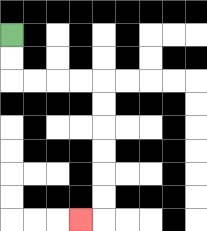{'start': '[0, 1]', 'end': '[3, 9]', 'path_directions': 'D,D,R,R,R,R,D,D,D,D,D,D,L', 'path_coordinates': '[[0, 1], [0, 2], [0, 3], [1, 3], [2, 3], [3, 3], [4, 3], [4, 4], [4, 5], [4, 6], [4, 7], [4, 8], [4, 9], [3, 9]]'}